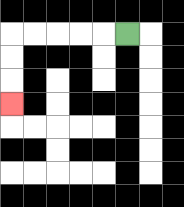{'start': '[5, 1]', 'end': '[0, 4]', 'path_directions': 'L,L,L,L,L,D,D,D', 'path_coordinates': '[[5, 1], [4, 1], [3, 1], [2, 1], [1, 1], [0, 1], [0, 2], [0, 3], [0, 4]]'}